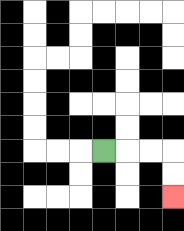{'start': '[4, 6]', 'end': '[7, 8]', 'path_directions': 'R,R,R,D,D', 'path_coordinates': '[[4, 6], [5, 6], [6, 6], [7, 6], [7, 7], [7, 8]]'}